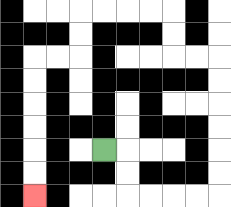{'start': '[4, 6]', 'end': '[1, 8]', 'path_directions': 'R,D,D,R,R,R,R,U,U,U,U,U,U,L,L,U,U,L,L,L,L,D,D,L,L,D,D,D,D,D,D', 'path_coordinates': '[[4, 6], [5, 6], [5, 7], [5, 8], [6, 8], [7, 8], [8, 8], [9, 8], [9, 7], [9, 6], [9, 5], [9, 4], [9, 3], [9, 2], [8, 2], [7, 2], [7, 1], [7, 0], [6, 0], [5, 0], [4, 0], [3, 0], [3, 1], [3, 2], [2, 2], [1, 2], [1, 3], [1, 4], [1, 5], [1, 6], [1, 7], [1, 8]]'}